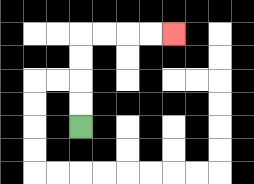{'start': '[3, 5]', 'end': '[7, 1]', 'path_directions': 'U,U,U,U,R,R,R,R', 'path_coordinates': '[[3, 5], [3, 4], [3, 3], [3, 2], [3, 1], [4, 1], [5, 1], [6, 1], [7, 1]]'}